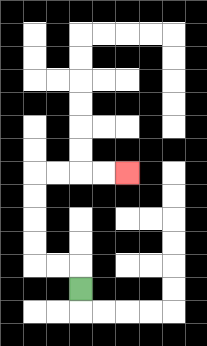{'start': '[3, 12]', 'end': '[5, 7]', 'path_directions': 'U,L,L,U,U,U,U,R,R,R,R', 'path_coordinates': '[[3, 12], [3, 11], [2, 11], [1, 11], [1, 10], [1, 9], [1, 8], [1, 7], [2, 7], [3, 7], [4, 7], [5, 7]]'}